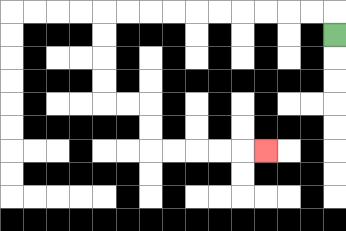{'start': '[14, 1]', 'end': '[11, 6]', 'path_directions': 'U,L,L,L,L,L,L,L,L,L,L,D,D,D,D,R,R,D,D,R,R,R,R,R', 'path_coordinates': '[[14, 1], [14, 0], [13, 0], [12, 0], [11, 0], [10, 0], [9, 0], [8, 0], [7, 0], [6, 0], [5, 0], [4, 0], [4, 1], [4, 2], [4, 3], [4, 4], [5, 4], [6, 4], [6, 5], [6, 6], [7, 6], [8, 6], [9, 6], [10, 6], [11, 6]]'}